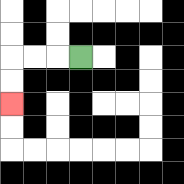{'start': '[3, 2]', 'end': '[0, 4]', 'path_directions': 'L,L,L,D,D', 'path_coordinates': '[[3, 2], [2, 2], [1, 2], [0, 2], [0, 3], [0, 4]]'}